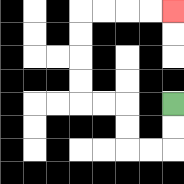{'start': '[7, 4]', 'end': '[7, 0]', 'path_directions': 'D,D,L,L,U,U,L,L,U,U,U,U,R,R,R,R', 'path_coordinates': '[[7, 4], [7, 5], [7, 6], [6, 6], [5, 6], [5, 5], [5, 4], [4, 4], [3, 4], [3, 3], [3, 2], [3, 1], [3, 0], [4, 0], [5, 0], [6, 0], [7, 0]]'}